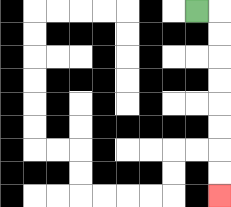{'start': '[8, 0]', 'end': '[9, 8]', 'path_directions': 'R,D,D,D,D,D,D,D,D', 'path_coordinates': '[[8, 0], [9, 0], [9, 1], [9, 2], [9, 3], [9, 4], [9, 5], [9, 6], [9, 7], [9, 8]]'}